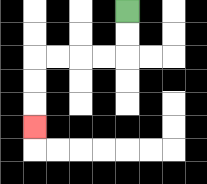{'start': '[5, 0]', 'end': '[1, 5]', 'path_directions': 'D,D,L,L,L,L,D,D,D', 'path_coordinates': '[[5, 0], [5, 1], [5, 2], [4, 2], [3, 2], [2, 2], [1, 2], [1, 3], [1, 4], [1, 5]]'}